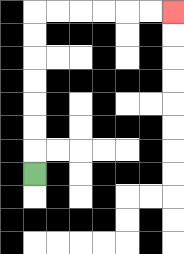{'start': '[1, 7]', 'end': '[7, 0]', 'path_directions': 'U,U,U,U,U,U,U,R,R,R,R,R,R', 'path_coordinates': '[[1, 7], [1, 6], [1, 5], [1, 4], [1, 3], [1, 2], [1, 1], [1, 0], [2, 0], [3, 0], [4, 0], [5, 0], [6, 0], [7, 0]]'}